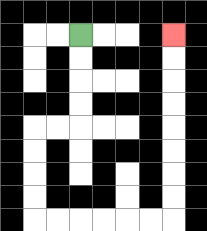{'start': '[3, 1]', 'end': '[7, 1]', 'path_directions': 'D,D,D,D,L,L,D,D,D,D,R,R,R,R,R,R,U,U,U,U,U,U,U,U', 'path_coordinates': '[[3, 1], [3, 2], [3, 3], [3, 4], [3, 5], [2, 5], [1, 5], [1, 6], [1, 7], [1, 8], [1, 9], [2, 9], [3, 9], [4, 9], [5, 9], [6, 9], [7, 9], [7, 8], [7, 7], [7, 6], [7, 5], [7, 4], [7, 3], [7, 2], [7, 1]]'}